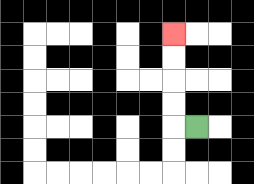{'start': '[8, 5]', 'end': '[7, 1]', 'path_directions': 'L,U,U,U,U', 'path_coordinates': '[[8, 5], [7, 5], [7, 4], [7, 3], [7, 2], [7, 1]]'}